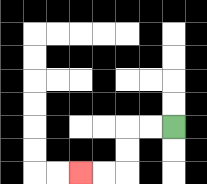{'start': '[7, 5]', 'end': '[3, 7]', 'path_directions': 'L,L,D,D,L,L', 'path_coordinates': '[[7, 5], [6, 5], [5, 5], [5, 6], [5, 7], [4, 7], [3, 7]]'}